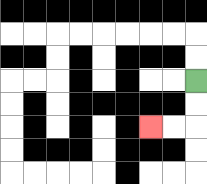{'start': '[8, 3]', 'end': '[6, 5]', 'path_directions': 'D,D,L,L', 'path_coordinates': '[[8, 3], [8, 4], [8, 5], [7, 5], [6, 5]]'}